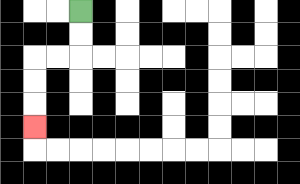{'start': '[3, 0]', 'end': '[1, 5]', 'path_directions': 'D,D,L,L,D,D,D', 'path_coordinates': '[[3, 0], [3, 1], [3, 2], [2, 2], [1, 2], [1, 3], [1, 4], [1, 5]]'}